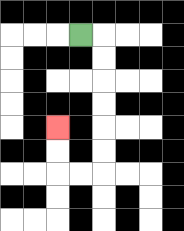{'start': '[3, 1]', 'end': '[2, 5]', 'path_directions': 'R,D,D,D,D,D,D,L,L,U,U', 'path_coordinates': '[[3, 1], [4, 1], [4, 2], [4, 3], [4, 4], [4, 5], [4, 6], [4, 7], [3, 7], [2, 7], [2, 6], [2, 5]]'}